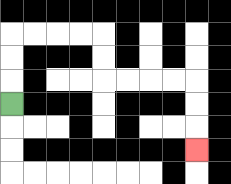{'start': '[0, 4]', 'end': '[8, 6]', 'path_directions': 'U,U,U,R,R,R,R,D,D,R,R,R,R,D,D,D', 'path_coordinates': '[[0, 4], [0, 3], [0, 2], [0, 1], [1, 1], [2, 1], [3, 1], [4, 1], [4, 2], [4, 3], [5, 3], [6, 3], [7, 3], [8, 3], [8, 4], [8, 5], [8, 6]]'}